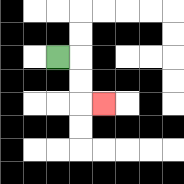{'start': '[2, 2]', 'end': '[4, 4]', 'path_directions': 'R,D,D,R', 'path_coordinates': '[[2, 2], [3, 2], [3, 3], [3, 4], [4, 4]]'}